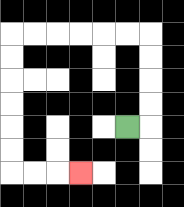{'start': '[5, 5]', 'end': '[3, 7]', 'path_directions': 'R,U,U,U,U,L,L,L,L,L,L,D,D,D,D,D,D,R,R,R', 'path_coordinates': '[[5, 5], [6, 5], [6, 4], [6, 3], [6, 2], [6, 1], [5, 1], [4, 1], [3, 1], [2, 1], [1, 1], [0, 1], [0, 2], [0, 3], [0, 4], [0, 5], [0, 6], [0, 7], [1, 7], [2, 7], [3, 7]]'}